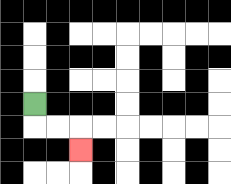{'start': '[1, 4]', 'end': '[3, 6]', 'path_directions': 'D,R,R,D', 'path_coordinates': '[[1, 4], [1, 5], [2, 5], [3, 5], [3, 6]]'}